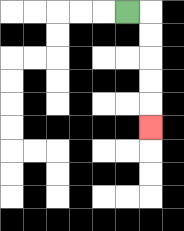{'start': '[5, 0]', 'end': '[6, 5]', 'path_directions': 'R,D,D,D,D,D', 'path_coordinates': '[[5, 0], [6, 0], [6, 1], [6, 2], [6, 3], [6, 4], [6, 5]]'}